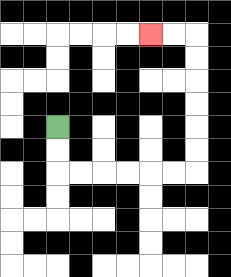{'start': '[2, 5]', 'end': '[6, 1]', 'path_directions': 'D,D,R,R,R,R,R,R,U,U,U,U,U,U,L,L', 'path_coordinates': '[[2, 5], [2, 6], [2, 7], [3, 7], [4, 7], [5, 7], [6, 7], [7, 7], [8, 7], [8, 6], [8, 5], [8, 4], [8, 3], [8, 2], [8, 1], [7, 1], [6, 1]]'}